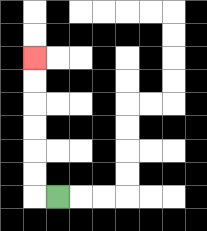{'start': '[2, 8]', 'end': '[1, 2]', 'path_directions': 'L,U,U,U,U,U,U', 'path_coordinates': '[[2, 8], [1, 8], [1, 7], [1, 6], [1, 5], [1, 4], [1, 3], [1, 2]]'}